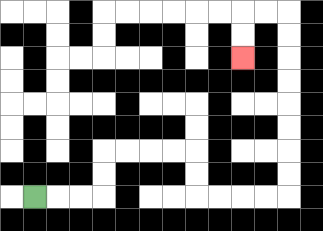{'start': '[1, 8]', 'end': '[10, 2]', 'path_directions': 'R,R,R,U,U,R,R,R,R,D,D,R,R,R,R,U,U,U,U,U,U,U,U,L,L,D,D', 'path_coordinates': '[[1, 8], [2, 8], [3, 8], [4, 8], [4, 7], [4, 6], [5, 6], [6, 6], [7, 6], [8, 6], [8, 7], [8, 8], [9, 8], [10, 8], [11, 8], [12, 8], [12, 7], [12, 6], [12, 5], [12, 4], [12, 3], [12, 2], [12, 1], [12, 0], [11, 0], [10, 0], [10, 1], [10, 2]]'}